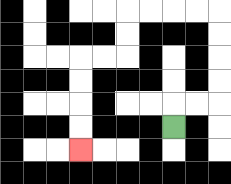{'start': '[7, 5]', 'end': '[3, 6]', 'path_directions': 'U,R,R,U,U,U,U,L,L,L,L,D,D,L,L,D,D,D,D', 'path_coordinates': '[[7, 5], [7, 4], [8, 4], [9, 4], [9, 3], [9, 2], [9, 1], [9, 0], [8, 0], [7, 0], [6, 0], [5, 0], [5, 1], [5, 2], [4, 2], [3, 2], [3, 3], [3, 4], [3, 5], [3, 6]]'}